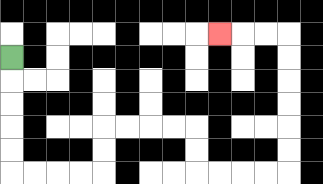{'start': '[0, 2]', 'end': '[9, 1]', 'path_directions': 'D,D,D,D,D,R,R,R,R,U,U,R,R,R,R,D,D,R,R,R,R,U,U,U,U,U,U,L,L,L', 'path_coordinates': '[[0, 2], [0, 3], [0, 4], [0, 5], [0, 6], [0, 7], [1, 7], [2, 7], [3, 7], [4, 7], [4, 6], [4, 5], [5, 5], [6, 5], [7, 5], [8, 5], [8, 6], [8, 7], [9, 7], [10, 7], [11, 7], [12, 7], [12, 6], [12, 5], [12, 4], [12, 3], [12, 2], [12, 1], [11, 1], [10, 1], [9, 1]]'}